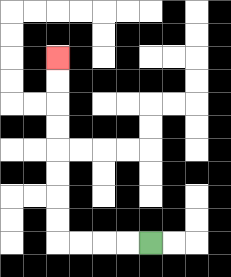{'start': '[6, 10]', 'end': '[2, 2]', 'path_directions': 'L,L,L,L,U,U,U,U,U,U,U,U', 'path_coordinates': '[[6, 10], [5, 10], [4, 10], [3, 10], [2, 10], [2, 9], [2, 8], [2, 7], [2, 6], [2, 5], [2, 4], [2, 3], [2, 2]]'}